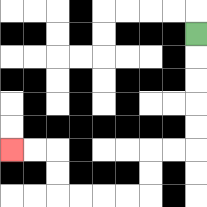{'start': '[8, 1]', 'end': '[0, 6]', 'path_directions': 'D,D,D,D,D,L,L,D,D,L,L,L,L,U,U,L,L', 'path_coordinates': '[[8, 1], [8, 2], [8, 3], [8, 4], [8, 5], [8, 6], [7, 6], [6, 6], [6, 7], [6, 8], [5, 8], [4, 8], [3, 8], [2, 8], [2, 7], [2, 6], [1, 6], [0, 6]]'}